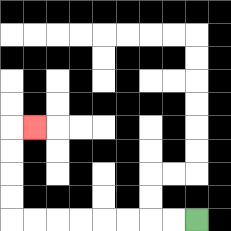{'start': '[8, 9]', 'end': '[1, 5]', 'path_directions': 'L,L,L,L,L,L,L,L,U,U,U,U,R', 'path_coordinates': '[[8, 9], [7, 9], [6, 9], [5, 9], [4, 9], [3, 9], [2, 9], [1, 9], [0, 9], [0, 8], [0, 7], [0, 6], [0, 5], [1, 5]]'}